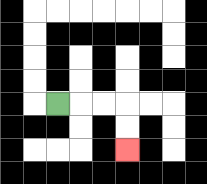{'start': '[2, 4]', 'end': '[5, 6]', 'path_directions': 'R,R,R,D,D', 'path_coordinates': '[[2, 4], [3, 4], [4, 4], [5, 4], [5, 5], [5, 6]]'}